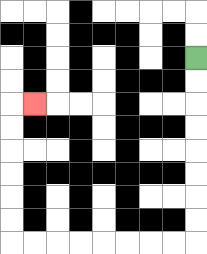{'start': '[8, 2]', 'end': '[1, 4]', 'path_directions': 'D,D,D,D,D,D,D,D,L,L,L,L,L,L,L,L,U,U,U,U,U,U,R', 'path_coordinates': '[[8, 2], [8, 3], [8, 4], [8, 5], [8, 6], [8, 7], [8, 8], [8, 9], [8, 10], [7, 10], [6, 10], [5, 10], [4, 10], [3, 10], [2, 10], [1, 10], [0, 10], [0, 9], [0, 8], [0, 7], [0, 6], [0, 5], [0, 4], [1, 4]]'}